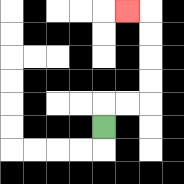{'start': '[4, 5]', 'end': '[5, 0]', 'path_directions': 'U,R,R,U,U,U,U,L', 'path_coordinates': '[[4, 5], [4, 4], [5, 4], [6, 4], [6, 3], [6, 2], [6, 1], [6, 0], [5, 0]]'}